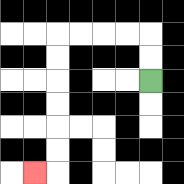{'start': '[6, 3]', 'end': '[1, 7]', 'path_directions': 'U,U,L,L,L,L,D,D,D,D,D,D,L', 'path_coordinates': '[[6, 3], [6, 2], [6, 1], [5, 1], [4, 1], [3, 1], [2, 1], [2, 2], [2, 3], [2, 4], [2, 5], [2, 6], [2, 7], [1, 7]]'}